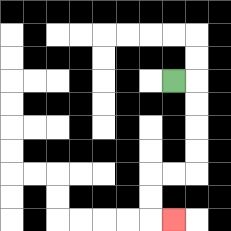{'start': '[7, 3]', 'end': '[7, 9]', 'path_directions': 'R,D,D,D,D,L,L,D,D,R', 'path_coordinates': '[[7, 3], [8, 3], [8, 4], [8, 5], [8, 6], [8, 7], [7, 7], [6, 7], [6, 8], [6, 9], [7, 9]]'}